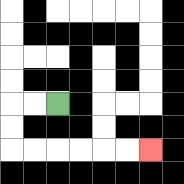{'start': '[2, 4]', 'end': '[6, 6]', 'path_directions': 'L,L,D,D,R,R,R,R,R,R', 'path_coordinates': '[[2, 4], [1, 4], [0, 4], [0, 5], [0, 6], [1, 6], [2, 6], [3, 6], [4, 6], [5, 6], [6, 6]]'}